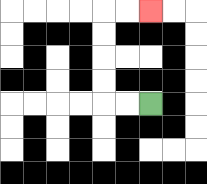{'start': '[6, 4]', 'end': '[6, 0]', 'path_directions': 'L,L,U,U,U,U,R,R', 'path_coordinates': '[[6, 4], [5, 4], [4, 4], [4, 3], [4, 2], [4, 1], [4, 0], [5, 0], [6, 0]]'}